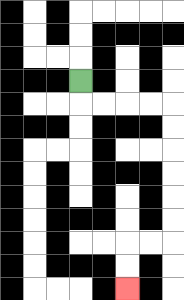{'start': '[3, 3]', 'end': '[5, 12]', 'path_directions': 'D,R,R,R,R,D,D,D,D,D,D,L,L,D,D', 'path_coordinates': '[[3, 3], [3, 4], [4, 4], [5, 4], [6, 4], [7, 4], [7, 5], [7, 6], [7, 7], [7, 8], [7, 9], [7, 10], [6, 10], [5, 10], [5, 11], [5, 12]]'}